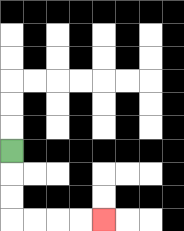{'start': '[0, 6]', 'end': '[4, 9]', 'path_directions': 'D,D,D,R,R,R,R', 'path_coordinates': '[[0, 6], [0, 7], [0, 8], [0, 9], [1, 9], [2, 9], [3, 9], [4, 9]]'}